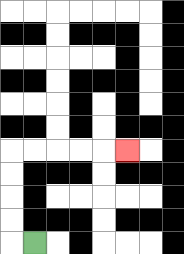{'start': '[1, 10]', 'end': '[5, 6]', 'path_directions': 'L,U,U,U,U,R,R,R,R,R', 'path_coordinates': '[[1, 10], [0, 10], [0, 9], [0, 8], [0, 7], [0, 6], [1, 6], [2, 6], [3, 6], [4, 6], [5, 6]]'}